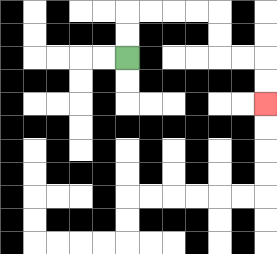{'start': '[5, 2]', 'end': '[11, 4]', 'path_directions': 'U,U,R,R,R,R,D,D,R,R,D,D', 'path_coordinates': '[[5, 2], [5, 1], [5, 0], [6, 0], [7, 0], [8, 0], [9, 0], [9, 1], [9, 2], [10, 2], [11, 2], [11, 3], [11, 4]]'}